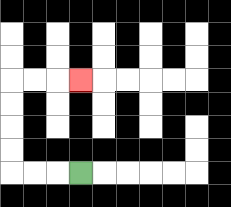{'start': '[3, 7]', 'end': '[3, 3]', 'path_directions': 'L,L,L,U,U,U,U,R,R,R', 'path_coordinates': '[[3, 7], [2, 7], [1, 7], [0, 7], [0, 6], [0, 5], [0, 4], [0, 3], [1, 3], [2, 3], [3, 3]]'}